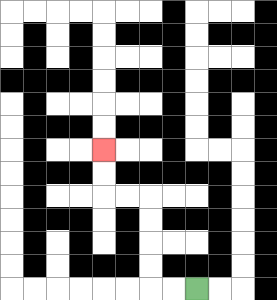{'start': '[8, 12]', 'end': '[4, 6]', 'path_directions': 'L,L,U,U,U,U,L,L,U,U', 'path_coordinates': '[[8, 12], [7, 12], [6, 12], [6, 11], [6, 10], [6, 9], [6, 8], [5, 8], [4, 8], [4, 7], [4, 6]]'}